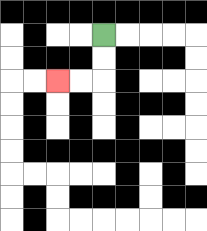{'start': '[4, 1]', 'end': '[2, 3]', 'path_directions': 'D,D,L,L', 'path_coordinates': '[[4, 1], [4, 2], [4, 3], [3, 3], [2, 3]]'}